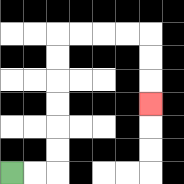{'start': '[0, 7]', 'end': '[6, 4]', 'path_directions': 'R,R,U,U,U,U,U,U,R,R,R,R,D,D,D', 'path_coordinates': '[[0, 7], [1, 7], [2, 7], [2, 6], [2, 5], [2, 4], [2, 3], [2, 2], [2, 1], [3, 1], [4, 1], [5, 1], [6, 1], [6, 2], [6, 3], [6, 4]]'}